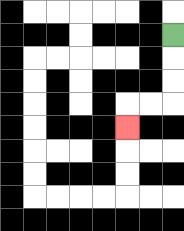{'start': '[7, 1]', 'end': '[5, 5]', 'path_directions': 'D,D,D,L,L,D', 'path_coordinates': '[[7, 1], [7, 2], [7, 3], [7, 4], [6, 4], [5, 4], [5, 5]]'}